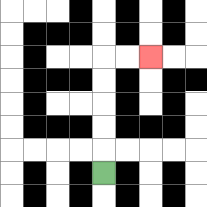{'start': '[4, 7]', 'end': '[6, 2]', 'path_directions': 'U,U,U,U,U,R,R', 'path_coordinates': '[[4, 7], [4, 6], [4, 5], [4, 4], [4, 3], [4, 2], [5, 2], [6, 2]]'}